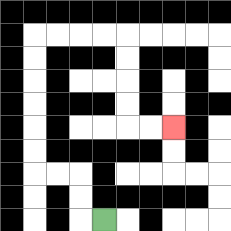{'start': '[4, 9]', 'end': '[7, 5]', 'path_directions': 'L,U,U,L,L,U,U,U,U,U,U,R,R,R,R,D,D,D,D,R,R', 'path_coordinates': '[[4, 9], [3, 9], [3, 8], [3, 7], [2, 7], [1, 7], [1, 6], [1, 5], [1, 4], [1, 3], [1, 2], [1, 1], [2, 1], [3, 1], [4, 1], [5, 1], [5, 2], [5, 3], [5, 4], [5, 5], [6, 5], [7, 5]]'}